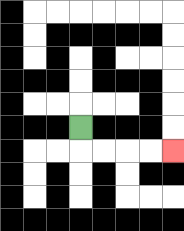{'start': '[3, 5]', 'end': '[7, 6]', 'path_directions': 'D,R,R,R,R', 'path_coordinates': '[[3, 5], [3, 6], [4, 6], [5, 6], [6, 6], [7, 6]]'}